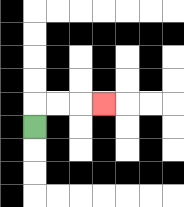{'start': '[1, 5]', 'end': '[4, 4]', 'path_directions': 'U,R,R,R', 'path_coordinates': '[[1, 5], [1, 4], [2, 4], [3, 4], [4, 4]]'}